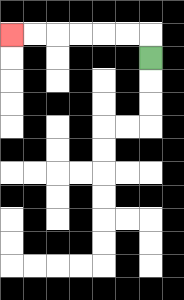{'start': '[6, 2]', 'end': '[0, 1]', 'path_directions': 'U,L,L,L,L,L,L', 'path_coordinates': '[[6, 2], [6, 1], [5, 1], [4, 1], [3, 1], [2, 1], [1, 1], [0, 1]]'}